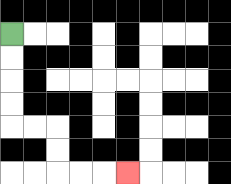{'start': '[0, 1]', 'end': '[5, 7]', 'path_directions': 'D,D,D,D,R,R,D,D,R,R,R', 'path_coordinates': '[[0, 1], [0, 2], [0, 3], [0, 4], [0, 5], [1, 5], [2, 5], [2, 6], [2, 7], [3, 7], [4, 7], [5, 7]]'}